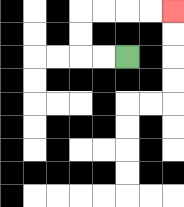{'start': '[5, 2]', 'end': '[7, 0]', 'path_directions': 'L,L,U,U,R,R,R,R', 'path_coordinates': '[[5, 2], [4, 2], [3, 2], [3, 1], [3, 0], [4, 0], [5, 0], [6, 0], [7, 0]]'}